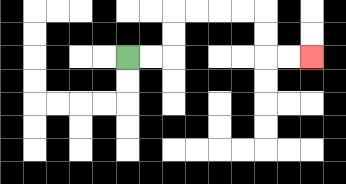{'start': '[5, 2]', 'end': '[13, 2]', 'path_directions': 'R,R,U,U,R,R,R,R,D,D,R,R', 'path_coordinates': '[[5, 2], [6, 2], [7, 2], [7, 1], [7, 0], [8, 0], [9, 0], [10, 0], [11, 0], [11, 1], [11, 2], [12, 2], [13, 2]]'}